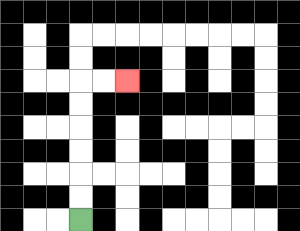{'start': '[3, 9]', 'end': '[5, 3]', 'path_directions': 'U,U,U,U,U,U,R,R', 'path_coordinates': '[[3, 9], [3, 8], [3, 7], [3, 6], [3, 5], [3, 4], [3, 3], [4, 3], [5, 3]]'}